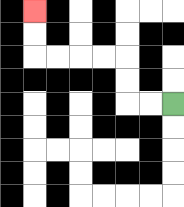{'start': '[7, 4]', 'end': '[1, 0]', 'path_directions': 'L,L,U,U,L,L,L,L,U,U', 'path_coordinates': '[[7, 4], [6, 4], [5, 4], [5, 3], [5, 2], [4, 2], [3, 2], [2, 2], [1, 2], [1, 1], [1, 0]]'}